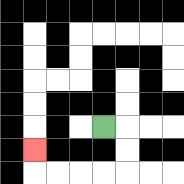{'start': '[4, 5]', 'end': '[1, 6]', 'path_directions': 'R,D,D,L,L,L,L,U', 'path_coordinates': '[[4, 5], [5, 5], [5, 6], [5, 7], [4, 7], [3, 7], [2, 7], [1, 7], [1, 6]]'}